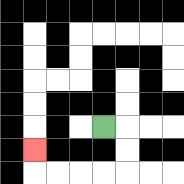{'start': '[4, 5]', 'end': '[1, 6]', 'path_directions': 'R,D,D,L,L,L,L,U', 'path_coordinates': '[[4, 5], [5, 5], [5, 6], [5, 7], [4, 7], [3, 7], [2, 7], [1, 7], [1, 6]]'}